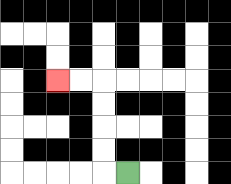{'start': '[5, 7]', 'end': '[2, 3]', 'path_directions': 'L,U,U,U,U,L,L', 'path_coordinates': '[[5, 7], [4, 7], [4, 6], [4, 5], [4, 4], [4, 3], [3, 3], [2, 3]]'}